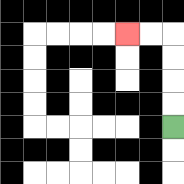{'start': '[7, 5]', 'end': '[5, 1]', 'path_directions': 'U,U,U,U,L,L', 'path_coordinates': '[[7, 5], [7, 4], [7, 3], [7, 2], [7, 1], [6, 1], [5, 1]]'}